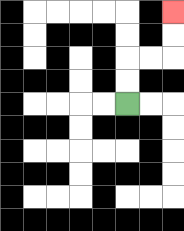{'start': '[5, 4]', 'end': '[7, 0]', 'path_directions': 'U,U,R,R,U,U', 'path_coordinates': '[[5, 4], [5, 3], [5, 2], [6, 2], [7, 2], [7, 1], [7, 0]]'}